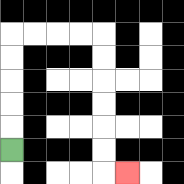{'start': '[0, 6]', 'end': '[5, 7]', 'path_directions': 'U,U,U,U,U,R,R,R,R,D,D,D,D,D,D,R', 'path_coordinates': '[[0, 6], [0, 5], [0, 4], [0, 3], [0, 2], [0, 1], [1, 1], [2, 1], [3, 1], [4, 1], [4, 2], [4, 3], [4, 4], [4, 5], [4, 6], [4, 7], [5, 7]]'}